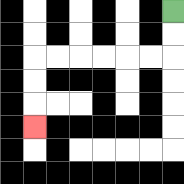{'start': '[7, 0]', 'end': '[1, 5]', 'path_directions': 'D,D,L,L,L,L,L,L,D,D,D', 'path_coordinates': '[[7, 0], [7, 1], [7, 2], [6, 2], [5, 2], [4, 2], [3, 2], [2, 2], [1, 2], [1, 3], [1, 4], [1, 5]]'}